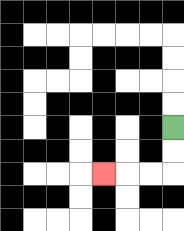{'start': '[7, 5]', 'end': '[4, 7]', 'path_directions': 'D,D,L,L,L', 'path_coordinates': '[[7, 5], [7, 6], [7, 7], [6, 7], [5, 7], [4, 7]]'}